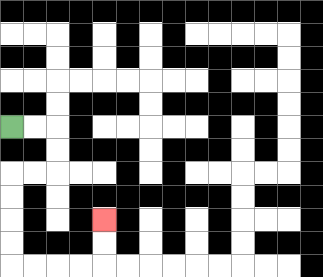{'start': '[0, 5]', 'end': '[4, 9]', 'path_directions': 'R,R,D,D,L,L,D,D,D,D,R,R,R,R,U,U', 'path_coordinates': '[[0, 5], [1, 5], [2, 5], [2, 6], [2, 7], [1, 7], [0, 7], [0, 8], [0, 9], [0, 10], [0, 11], [1, 11], [2, 11], [3, 11], [4, 11], [4, 10], [4, 9]]'}